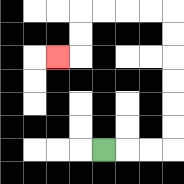{'start': '[4, 6]', 'end': '[2, 2]', 'path_directions': 'R,R,R,U,U,U,U,U,U,L,L,L,L,D,D,L', 'path_coordinates': '[[4, 6], [5, 6], [6, 6], [7, 6], [7, 5], [7, 4], [7, 3], [7, 2], [7, 1], [7, 0], [6, 0], [5, 0], [4, 0], [3, 0], [3, 1], [3, 2], [2, 2]]'}